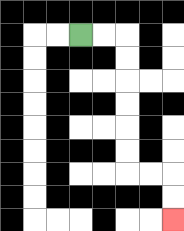{'start': '[3, 1]', 'end': '[7, 9]', 'path_directions': 'R,R,D,D,D,D,D,D,R,R,D,D', 'path_coordinates': '[[3, 1], [4, 1], [5, 1], [5, 2], [5, 3], [5, 4], [5, 5], [5, 6], [5, 7], [6, 7], [7, 7], [7, 8], [7, 9]]'}